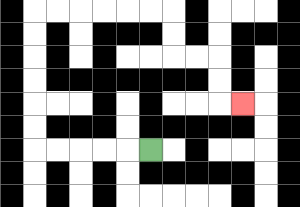{'start': '[6, 6]', 'end': '[10, 4]', 'path_directions': 'L,L,L,L,L,U,U,U,U,U,U,R,R,R,R,R,R,D,D,R,R,D,D,R', 'path_coordinates': '[[6, 6], [5, 6], [4, 6], [3, 6], [2, 6], [1, 6], [1, 5], [1, 4], [1, 3], [1, 2], [1, 1], [1, 0], [2, 0], [3, 0], [4, 0], [5, 0], [6, 0], [7, 0], [7, 1], [7, 2], [8, 2], [9, 2], [9, 3], [9, 4], [10, 4]]'}